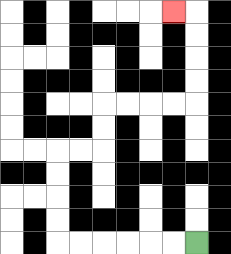{'start': '[8, 10]', 'end': '[7, 0]', 'path_directions': 'L,L,L,L,L,L,U,U,U,U,R,R,U,U,R,R,R,R,U,U,U,U,L', 'path_coordinates': '[[8, 10], [7, 10], [6, 10], [5, 10], [4, 10], [3, 10], [2, 10], [2, 9], [2, 8], [2, 7], [2, 6], [3, 6], [4, 6], [4, 5], [4, 4], [5, 4], [6, 4], [7, 4], [8, 4], [8, 3], [8, 2], [8, 1], [8, 0], [7, 0]]'}